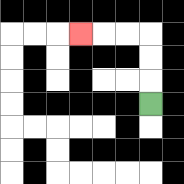{'start': '[6, 4]', 'end': '[3, 1]', 'path_directions': 'U,U,U,L,L,L', 'path_coordinates': '[[6, 4], [6, 3], [6, 2], [6, 1], [5, 1], [4, 1], [3, 1]]'}